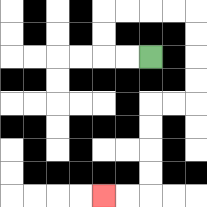{'start': '[6, 2]', 'end': '[4, 8]', 'path_directions': 'L,L,U,U,R,R,R,R,D,D,D,D,L,L,D,D,D,D,L,L', 'path_coordinates': '[[6, 2], [5, 2], [4, 2], [4, 1], [4, 0], [5, 0], [6, 0], [7, 0], [8, 0], [8, 1], [8, 2], [8, 3], [8, 4], [7, 4], [6, 4], [6, 5], [6, 6], [6, 7], [6, 8], [5, 8], [4, 8]]'}